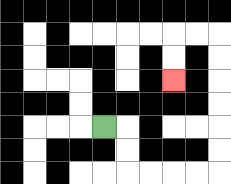{'start': '[4, 5]', 'end': '[7, 3]', 'path_directions': 'R,D,D,R,R,R,R,U,U,U,U,U,U,L,L,D,D', 'path_coordinates': '[[4, 5], [5, 5], [5, 6], [5, 7], [6, 7], [7, 7], [8, 7], [9, 7], [9, 6], [9, 5], [9, 4], [9, 3], [9, 2], [9, 1], [8, 1], [7, 1], [7, 2], [7, 3]]'}